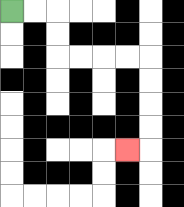{'start': '[0, 0]', 'end': '[5, 6]', 'path_directions': 'R,R,D,D,R,R,R,R,D,D,D,D,L', 'path_coordinates': '[[0, 0], [1, 0], [2, 0], [2, 1], [2, 2], [3, 2], [4, 2], [5, 2], [6, 2], [6, 3], [6, 4], [6, 5], [6, 6], [5, 6]]'}